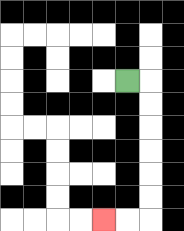{'start': '[5, 3]', 'end': '[4, 9]', 'path_directions': 'R,D,D,D,D,D,D,L,L', 'path_coordinates': '[[5, 3], [6, 3], [6, 4], [6, 5], [6, 6], [6, 7], [6, 8], [6, 9], [5, 9], [4, 9]]'}